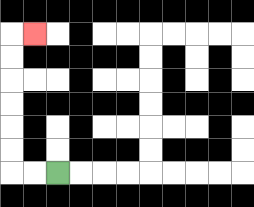{'start': '[2, 7]', 'end': '[1, 1]', 'path_directions': 'L,L,U,U,U,U,U,U,R', 'path_coordinates': '[[2, 7], [1, 7], [0, 7], [0, 6], [0, 5], [0, 4], [0, 3], [0, 2], [0, 1], [1, 1]]'}